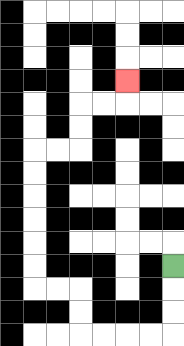{'start': '[7, 11]', 'end': '[5, 3]', 'path_directions': 'D,D,D,L,L,L,L,U,U,L,L,U,U,U,U,U,U,R,R,U,U,R,R,U', 'path_coordinates': '[[7, 11], [7, 12], [7, 13], [7, 14], [6, 14], [5, 14], [4, 14], [3, 14], [3, 13], [3, 12], [2, 12], [1, 12], [1, 11], [1, 10], [1, 9], [1, 8], [1, 7], [1, 6], [2, 6], [3, 6], [3, 5], [3, 4], [4, 4], [5, 4], [5, 3]]'}